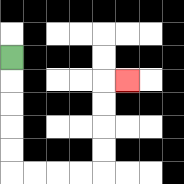{'start': '[0, 2]', 'end': '[5, 3]', 'path_directions': 'D,D,D,D,D,R,R,R,R,U,U,U,U,R', 'path_coordinates': '[[0, 2], [0, 3], [0, 4], [0, 5], [0, 6], [0, 7], [1, 7], [2, 7], [3, 7], [4, 7], [4, 6], [4, 5], [4, 4], [4, 3], [5, 3]]'}